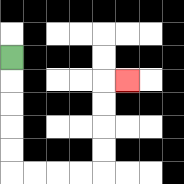{'start': '[0, 2]', 'end': '[5, 3]', 'path_directions': 'D,D,D,D,D,R,R,R,R,U,U,U,U,R', 'path_coordinates': '[[0, 2], [0, 3], [0, 4], [0, 5], [0, 6], [0, 7], [1, 7], [2, 7], [3, 7], [4, 7], [4, 6], [4, 5], [4, 4], [4, 3], [5, 3]]'}